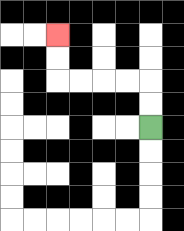{'start': '[6, 5]', 'end': '[2, 1]', 'path_directions': 'U,U,L,L,L,L,U,U', 'path_coordinates': '[[6, 5], [6, 4], [6, 3], [5, 3], [4, 3], [3, 3], [2, 3], [2, 2], [2, 1]]'}